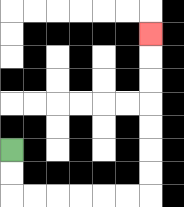{'start': '[0, 6]', 'end': '[6, 1]', 'path_directions': 'D,D,R,R,R,R,R,R,U,U,U,U,U,U,U', 'path_coordinates': '[[0, 6], [0, 7], [0, 8], [1, 8], [2, 8], [3, 8], [4, 8], [5, 8], [6, 8], [6, 7], [6, 6], [6, 5], [6, 4], [6, 3], [6, 2], [6, 1]]'}